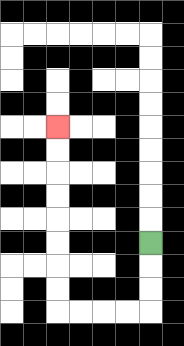{'start': '[6, 10]', 'end': '[2, 5]', 'path_directions': 'D,D,D,L,L,L,L,U,U,U,U,U,U,U,U', 'path_coordinates': '[[6, 10], [6, 11], [6, 12], [6, 13], [5, 13], [4, 13], [3, 13], [2, 13], [2, 12], [2, 11], [2, 10], [2, 9], [2, 8], [2, 7], [2, 6], [2, 5]]'}